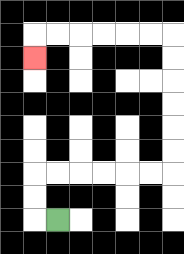{'start': '[2, 9]', 'end': '[1, 2]', 'path_directions': 'L,U,U,R,R,R,R,R,R,U,U,U,U,U,U,L,L,L,L,L,L,D', 'path_coordinates': '[[2, 9], [1, 9], [1, 8], [1, 7], [2, 7], [3, 7], [4, 7], [5, 7], [6, 7], [7, 7], [7, 6], [7, 5], [7, 4], [7, 3], [7, 2], [7, 1], [6, 1], [5, 1], [4, 1], [3, 1], [2, 1], [1, 1], [1, 2]]'}